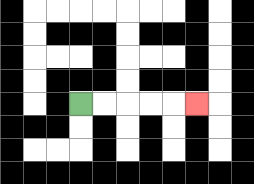{'start': '[3, 4]', 'end': '[8, 4]', 'path_directions': 'R,R,R,R,R', 'path_coordinates': '[[3, 4], [4, 4], [5, 4], [6, 4], [7, 4], [8, 4]]'}